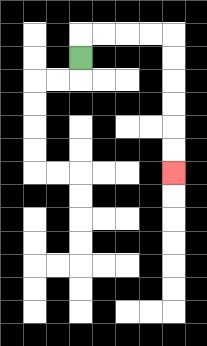{'start': '[3, 2]', 'end': '[7, 7]', 'path_directions': 'U,R,R,R,R,D,D,D,D,D,D', 'path_coordinates': '[[3, 2], [3, 1], [4, 1], [5, 1], [6, 1], [7, 1], [7, 2], [7, 3], [7, 4], [7, 5], [7, 6], [7, 7]]'}